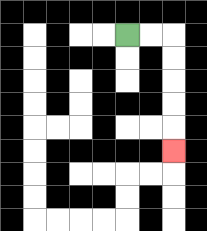{'start': '[5, 1]', 'end': '[7, 6]', 'path_directions': 'R,R,D,D,D,D,D', 'path_coordinates': '[[5, 1], [6, 1], [7, 1], [7, 2], [7, 3], [7, 4], [7, 5], [7, 6]]'}